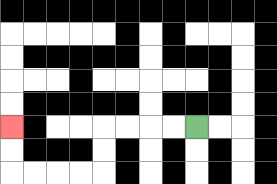{'start': '[8, 5]', 'end': '[0, 5]', 'path_directions': 'L,L,L,L,D,D,L,L,L,L,U,U', 'path_coordinates': '[[8, 5], [7, 5], [6, 5], [5, 5], [4, 5], [4, 6], [4, 7], [3, 7], [2, 7], [1, 7], [0, 7], [0, 6], [0, 5]]'}